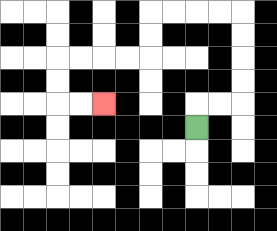{'start': '[8, 5]', 'end': '[4, 4]', 'path_directions': 'U,R,R,U,U,U,U,L,L,L,L,D,D,L,L,L,L,D,D,R,R', 'path_coordinates': '[[8, 5], [8, 4], [9, 4], [10, 4], [10, 3], [10, 2], [10, 1], [10, 0], [9, 0], [8, 0], [7, 0], [6, 0], [6, 1], [6, 2], [5, 2], [4, 2], [3, 2], [2, 2], [2, 3], [2, 4], [3, 4], [4, 4]]'}